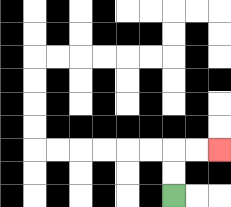{'start': '[7, 8]', 'end': '[9, 6]', 'path_directions': 'U,U,R,R', 'path_coordinates': '[[7, 8], [7, 7], [7, 6], [8, 6], [9, 6]]'}